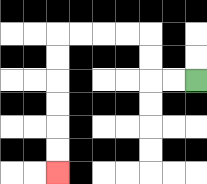{'start': '[8, 3]', 'end': '[2, 7]', 'path_directions': 'L,L,U,U,L,L,L,L,D,D,D,D,D,D', 'path_coordinates': '[[8, 3], [7, 3], [6, 3], [6, 2], [6, 1], [5, 1], [4, 1], [3, 1], [2, 1], [2, 2], [2, 3], [2, 4], [2, 5], [2, 6], [2, 7]]'}